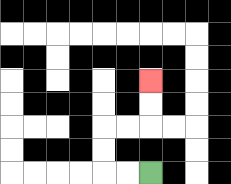{'start': '[6, 7]', 'end': '[6, 3]', 'path_directions': 'L,L,U,U,R,R,U,U', 'path_coordinates': '[[6, 7], [5, 7], [4, 7], [4, 6], [4, 5], [5, 5], [6, 5], [6, 4], [6, 3]]'}